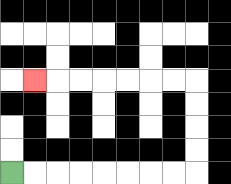{'start': '[0, 7]', 'end': '[1, 3]', 'path_directions': 'R,R,R,R,R,R,R,R,U,U,U,U,L,L,L,L,L,L,L', 'path_coordinates': '[[0, 7], [1, 7], [2, 7], [3, 7], [4, 7], [5, 7], [6, 7], [7, 7], [8, 7], [8, 6], [8, 5], [8, 4], [8, 3], [7, 3], [6, 3], [5, 3], [4, 3], [3, 3], [2, 3], [1, 3]]'}